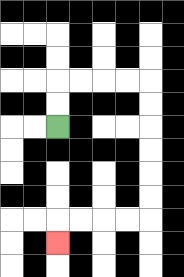{'start': '[2, 5]', 'end': '[2, 10]', 'path_directions': 'U,U,R,R,R,R,D,D,D,D,D,D,L,L,L,L,D', 'path_coordinates': '[[2, 5], [2, 4], [2, 3], [3, 3], [4, 3], [5, 3], [6, 3], [6, 4], [6, 5], [6, 6], [6, 7], [6, 8], [6, 9], [5, 9], [4, 9], [3, 9], [2, 9], [2, 10]]'}